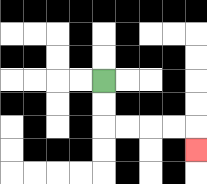{'start': '[4, 3]', 'end': '[8, 6]', 'path_directions': 'D,D,R,R,R,R,D', 'path_coordinates': '[[4, 3], [4, 4], [4, 5], [5, 5], [6, 5], [7, 5], [8, 5], [8, 6]]'}